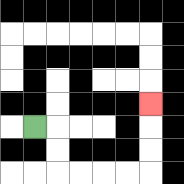{'start': '[1, 5]', 'end': '[6, 4]', 'path_directions': 'R,D,D,R,R,R,R,U,U,U', 'path_coordinates': '[[1, 5], [2, 5], [2, 6], [2, 7], [3, 7], [4, 7], [5, 7], [6, 7], [6, 6], [6, 5], [6, 4]]'}